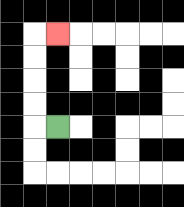{'start': '[2, 5]', 'end': '[2, 1]', 'path_directions': 'L,U,U,U,U,R', 'path_coordinates': '[[2, 5], [1, 5], [1, 4], [1, 3], [1, 2], [1, 1], [2, 1]]'}